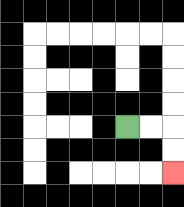{'start': '[5, 5]', 'end': '[7, 7]', 'path_directions': 'R,R,D,D', 'path_coordinates': '[[5, 5], [6, 5], [7, 5], [7, 6], [7, 7]]'}